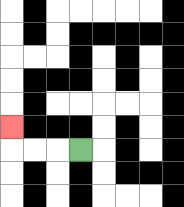{'start': '[3, 6]', 'end': '[0, 5]', 'path_directions': 'L,L,L,U', 'path_coordinates': '[[3, 6], [2, 6], [1, 6], [0, 6], [0, 5]]'}